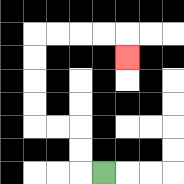{'start': '[4, 7]', 'end': '[5, 2]', 'path_directions': 'L,U,U,L,L,U,U,U,U,R,R,R,R,D', 'path_coordinates': '[[4, 7], [3, 7], [3, 6], [3, 5], [2, 5], [1, 5], [1, 4], [1, 3], [1, 2], [1, 1], [2, 1], [3, 1], [4, 1], [5, 1], [5, 2]]'}